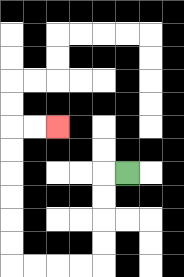{'start': '[5, 7]', 'end': '[2, 5]', 'path_directions': 'L,D,D,D,D,L,L,L,L,U,U,U,U,U,U,R,R', 'path_coordinates': '[[5, 7], [4, 7], [4, 8], [4, 9], [4, 10], [4, 11], [3, 11], [2, 11], [1, 11], [0, 11], [0, 10], [0, 9], [0, 8], [0, 7], [0, 6], [0, 5], [1, 5], [2, 5]]'}